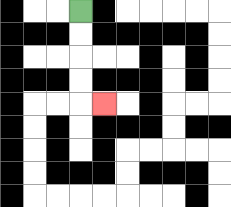{'start': '[3, 0]', 'end': '[4, 4]', 'path_directions': 'D,D,D,D,R', 'path_coordinates': '[[3, 0], [3, 1], [3, 2], [3, 3], [3, 4], [4, 4]]'}